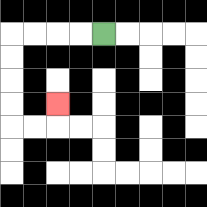{'start': '[4, 1]', 'end': '[2, 4]', 'path_directions': 'L,L,L,L,D,D,D,D,R,R,U', 'path_coordinates': '[[4, 1], [3, 1], [2, 1], [1, 1], [0, 1], [0, 2], [0, 3], [0, 4], [0, 5], [1, 5], [2, 5], [2, 4]]'}